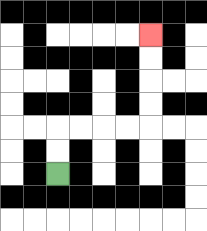{'start': '[2, 7]', 'end': '[6, 1]', 'path_directions': 'U,U,R,R,R,R,U,U,U,U', 'path_coordinates': '[[2, 7], [2, 6], [2, 5], [3, 5], [4, 5], [5, 5], [6, 5], [6, 4], [6, 3], [6, 2], [6, 1]]'}